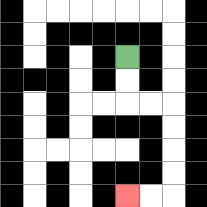{'start': '[5, 2]', 'end': '[5, 8]', 'path_directions': 'D,D,R,R,D,D,D,D,L,L', 'path_coordinates': '[[5, 2], [5, 3], [5, 4], [6, 4], [7, 4], [7, 5], [7, 6], [7, 7], [7, 8], [6, 8], [5, 8]]'}